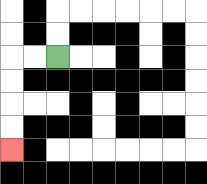{'start': '[2, 2]', 'end': '[0, 6]', 'path_directions': 'L,L,D,D,D,D', 'path_coordinates': '[[2, 2], [1, 2], [0, 2], [0, 3], [0, 4], [0, 5], [0, 6]]'}